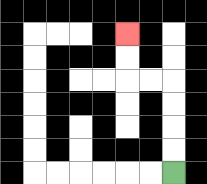{'start': '[7, 7]', 'end': '[5, 1]', 'path_directions': 'U,U,U,U,L,L,U,U', 'path_coordinates': '[[7, 7], [7, 6], [7, 5], [7, 4], [7, 3], [6, 3], [5, 3], [5, 2], [5, 1]]'}